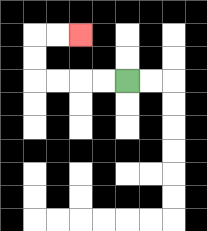{'start': '[5, 3]', 'end': '[3, 1]', 'path_directions': 'L,L,L,L,U,U,R,R', 'path_coordinates': '[[5, 3], [4, 3], [3, 3], [2, 3], [1, 3], [1, 2], [1, 1], [2, 1], [3, 1]]'}